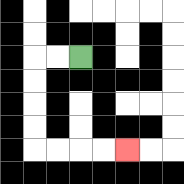{'start': '[3, 2]', 'end': '[5, 6]', 'path_directions': 'L,L,D,D,D,D,R,R,R,R', 'path_coordinates': '[[3, 2], [2, 2], [1, 2], [1, 3], [1, 4], [1, 5], [1, 6], [2, 6], [3, 6], [4, 6], [5, 6]]'}